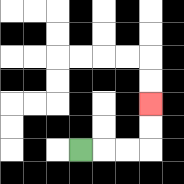{'start': '[3, 6]', 'end': '[6, 4]', 'path_directions': 'R,R,R,U,U', 'path_coordinates': '[[3, 6], [4, 6], [5, 6], [6, 6], [6, 5], [6, 4]]'}